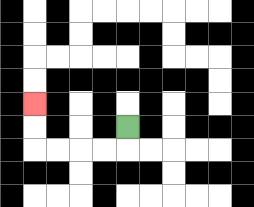{'start': '[5, 5]', 'end': '[1, 4]', 'path_directions': 'D,L,L,L,L,U,U', 'path_coordinates': '[[5, 5], [5, 6], [4, 6], [3, 6], [2, 6], [1, 6], [1, 5], [1, 4]]'}